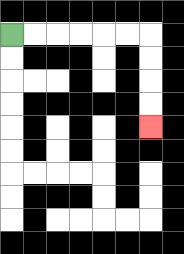{'start': '[0, 1]', 'end': '[6, 5]', 'path_directions': 'R,R,R,R,R,R,D,D,D,D', 'path_coordinates': '[[0, 1], [1, 1], [2, 1], [3, 1], [4, 1], [5, 1], [6, 1], [6, 2], [6, 3], [6, 4], [6, 5]]'}